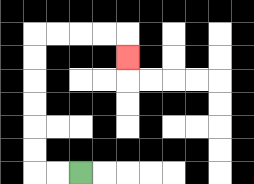{'start': '[3, 7]', 'end': '[5, 2]', 'path_directions': 'L,L,U,U,U,U,U,U,R,R,R,R,D', 'path_coordinates': '[[3, 7], [2, 7], [1, 7], [1, 6], [1, 5], [1, 4], [1, 3], [1, 2], [1, 1], [2, 1], [3, 1], [4, 1], [5, 1], [5, 2]]'}